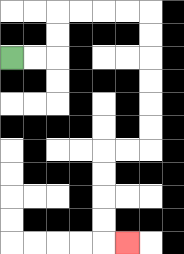{'start': '[0, 2]', 'end': '[5, 10]', 'path_directions': 'R,R,U,U,R,R,R,R,D,D,D,D,D,D,L,L,D,D,D,D,R', 'path_coordinates': '[[0, 2], [1, 2], [2, 2], [2, 1], [2, 0], [3, 0], [4, 0], [5, 0], [6, 0], [6, 1], [6, 2], [6, 3], [6, 4], [6, 5], [6, 6], [5, 6], [4, 6], [4, 7], [4, 8], [4, 9], [4, 10], [5, 10]]'}